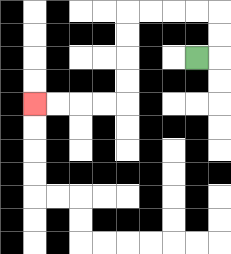{'start': '[8, 2]', 'end': '[1, 4]', 'path_directions': 'R,U,U,L,L,L,L,D,D,D,D,L,L,L,L', 'path_coordinates': '[[8, 2], [9, 2], [9, 1], [9, 0], [8, 0], [7, 0], [6, 0], [5, 0], [5, 1], [5, 2], [5, 3], [5, 4], [4, 4], [3, 4], [2, 4], [1, 4]]'}